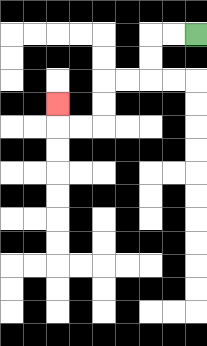{'start': '[8, 1]', 'end': '[2, 4]', 'path_directions': 'L,L,D,D,L,L,D,D,L,L,U', 'path_coordinates': '[[8, 1], [7, 1], [6, 1], [6, 2], [6, 3], [5, 3], [4, 3], [4, 4], [4, 5], [3, 5], [2, 5], [2, 4]]'}